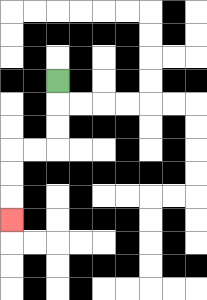{'start': '[2, 3]', 'end': '[0, 9]', 'path_directions': 'D,D,D,L,L,D,D,D', 'path_coordinates': '[[2, 3], [2, 4], [2, 5], [2, 6], [1, 6], [0, 6], [0, 7], [0, 8], [0, 9]]'}